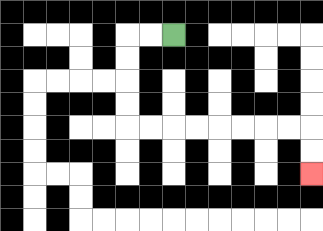{'start': '[7, 1]', 'end': '[13, 7]', 'path_directions': 'L,L,D,D,D,D,R,R,R,R,R,R,R,R,D,D', 'path_coordinates': '[[7, 1], [6, 1], [5, 1], [5, 2], [5, 3], [5, 4], [5, 5], [6, 5], [7, 5], [8, 5], [9, 5], [10, 5], [11, 5], [12, 5], [13, 5], [13, 6], [13, 7]]'}